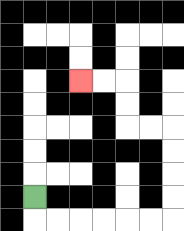{'start': '[1, 8]', 'end': '[3, 3]', 'path_directions': 'D,R,R,R,R,R,R,U,U,U,U,L,L,U,U,L,L', 'path_coordinates': '[[1, 8], [1, 9], [2, 9], [3, 9], [4, 9], [5, 9], [6, 9], [7, 9], [7, 8], [7, 7], [7, 6], [7, 5], [6, 5], [5, 5], [5, 4], [5, 3], [4, 3], [3, 3]]'}